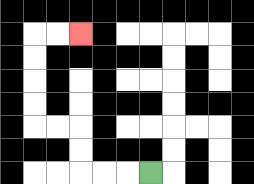{'start': '[6, 7]', 'end': '[3, 1]', 'path_directions': 'L,L,L,U,U,L,L,U,U,U,U,R,R', 'path_coordinates': '[[6, 7], [5, 7], [4, 7], [3, 7], [3, 6], [3, 5], [2, 5], [1, 5], [1, 4], [1, 3], [1, 2], [1, 1], [2, 1], [3, 1]]'}